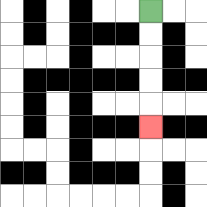{'start': '[6, 0]', 'end': '[6, 5]', 'path_directions': 'D,D,D,D,D', 'path_coordinates': '[[6, 0], [6, 1], [6, 2], [6, 3], [6, 4], [6, 5]]'}